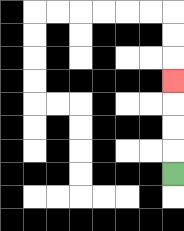{'start': '[7, 7]', 'end': '[7, 3]', 'path_directions': 'U,U,U,U', 'path_coordinates': '[[7, 7], [7, 6], [7, 5], [7, 4], [7, 3]]'}